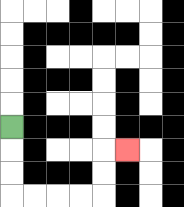{'start': '[0, 5]', 'end': '[5, 6]', 'path_directions': 'D,D,D,R,R,R,R,U,U,R', 'path_coordinates': '[[0, 5], [0, 6], [0, 7], [0, 8], [1, 8], [2, 8], [3, 8], [4, 8], [4, 7], [4, 6], [5, 6]]'}